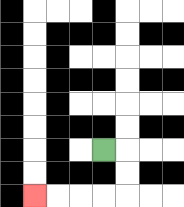{'start': '[4, 6]', 'end': '[1, 8]', 'path_directions': 'R,D,D,L,L,L,L', 'path_coordinates': '[[4, 6], [5, 6], [5, 7], [5, 8], [4, 8], [3, 8], [2, 8], [1, 8]]'}